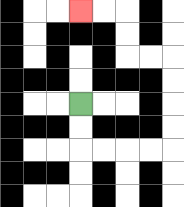{'start': '[3, 4]', 'end': '[3, 0]', 'path_directions': 'D,D,R,R,R,R,U,U,U,U,L,L,U,U,L,L', 'path_coordinates': '[[3, 4], [3, 5], [3, 6], [4, 6], [5, 6], [6, 6], [7, 6], [7, 5], [7, 4], [7, 3], [7, 2], [6, 2], [5, 2], [5, 1], [5, 0], [4, 0], [3, 0]]'}